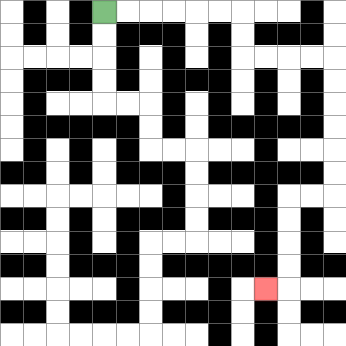{'start': '[4, 0]', 'end': '[11, 12]', 'path_directions': 'R,R,R,R,R,R,D,D,R,R,R,R,D,D,D,D,D,D,L,L,D,D,D,D,L', 'path_coordinates': '[[4, 0], [5, 0], [6, 0], [7, 0], [8, 0], [9, 0], [10, 0], [10, 1], [10, 2], [11, 2], [12, 2], [13, 2], [14, 2], [14, 3], [14, 4], [14, 5], [14, 6], [14, 7], [14, 8], [13, 8], [12, 8], [12, 9], [12, 10], [12, 11], [12, 12], [11, 12]]'}